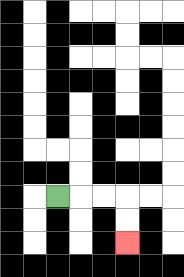{'start': '[2, 8]', 'end': '[5, 10]', 'path_directions': 'R,R,R,D,D', 'path_coordinates': '[[2, 8], [3, 8], [4, 8], [5, 8], [5, 9], [5, 10]]'}